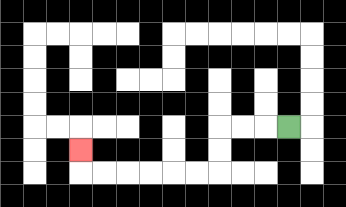{'start': '[12, 5]', 'end': '[3, 6]', 'path_directions': 'L,L,L,D,D,L,L,L,L,L,L,U', 'path_coordinates': '[[12, 5], [11, 5], [10, 5], [9, 5], [9, 6], [9, 7], [8, 7], [7, 7], [6, 7], [5, 7], [4, 7], [3, 7], [3, 6]]'}